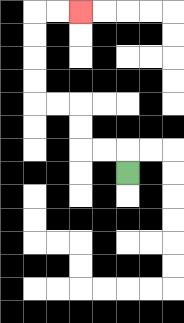{'start': '[5, 7]', 'end': '[3, 0]', 'path_directions': 'U,L,L,U,U,L,L,U,U,U,U,R,R', 'path_coordinates': '[[5, 7], [5, 6], [4, 6], [3, 6], [3, 5], [3, 4], [2, 4], [1, 4], [1, 3], [1, 2], [1, 1], [1, 0], [2, 0], [3, 0]]'}